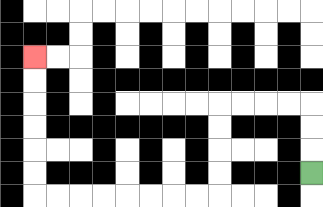{'start': '[13, 7]', 'end': '[1, 2]', 'path_directions': 'U,U,U,L,L,L,L,D,D,D,D,L,L,L,L,L,L,L,L,U,U,U,U,U,U', 'path_coordinates': '[[13, 7], [13, 6], [13, 5], [13, 4], [12, 4], [11, 4], [10, 4], [9, 4], [9, 5], [9, 6], [9, 7], [9, 8], [8, 8], [7, 8], [6, 8], [5, 8], [4, 8], [3, 8], [2, 8], [1, 8], [1, 7], [1, 6], [1, 5], [1, 4], [1, 3], [1, 2]]'}